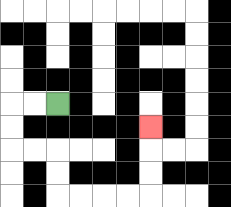{'start': '[2, 4]', 'end': '[6, 5]', 'path_directions': 'L,L,D,D,R,R,D,D,R,R,R,R,U,U,U', 'path_coordinates': '[[2, 4], [1, 4], [0, 4], [0, 5], [0, 6], [1, 6], [2, 6], [2, 7], [2, 8], [3, 8], [4, 8], [5, 8], [6, 8], [6, 7], [6, 6], [6, 5]]'}